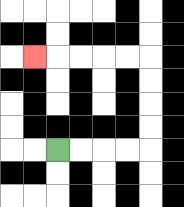{'start': '[2, 6]', 'end': '[1, 2]', 'path_directions': 'R,R,R,R,U,U,U,U,L,L,L,L,L', 'path_coordinates': '[[2, 6], [3, 6], [4, 6], [5, 6], [6, 6], [6, 5], [6, 4], [6, 3], [6, 2], [5, 2], [4, 2], [3, 2], [2, 2], [1, 2]]'}